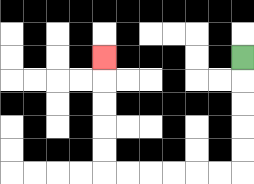{'start': '[10, 2]', 'end': '[4, 2]', 'path_directions': 'D,D,D,D,D,L,L,L,L,L,L,U,U,U,U,U', 'path_coordinates': '[[10, 2], [10, 3], [10, 4], [10, 5], [10, 6], [10, 7], [9, 7], [8, 7], [7, 7], [6, 7], [5, 7], [4, 7], [4, 6], [4, 5], [4, 4], [4, 3], [4, 2]]'}